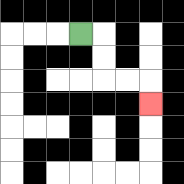{'start': '[3, 1]', 'end': '[6, 4]', 'path_directions': 'R,D,D,R,R,D', 'path_coordinates': '[[3, 1], [4, 1], [4, 2], [4, 3], [5, 3], [6, 3], [6, 4]]'}